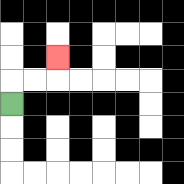{'start': '[0, 4]', 'end': '[2, 2]', 'path_directions': 'U,R,R,U', 'path_coordinates': '[[0, 4], [0, 3], [1, 3], [2, 3], [2, 2]]'}